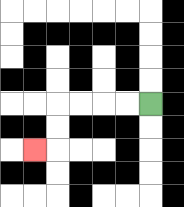{'start': '[6, 4]', 'end': '[1, 6]', 'path_directions': 'L,L,L,L,D,D,L', 'path_coordinates': '[[6, 4], [5, 4], [4, 4], [3, 4], [2, 4], [2, 5], [2, 6], [1, 6]]'}